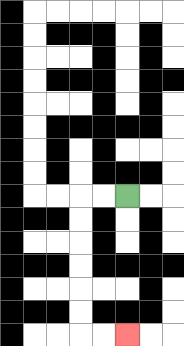{'start': '[5, 8]', 'end': '[5, 14]', 'path_directions': 'L,L,D,D,D,D,D,D,R,R', 'path_coordinates': '[[5, 8], [4, 8], [3, 8], [3, 9], [3, 10], [3, 11], [3, 12], [3, 13], [3, 14], [4, 14], [5, 14]]'}